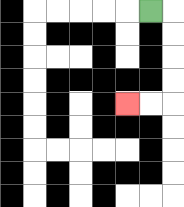{'start': '[6, 0]', 'end': '[5, 4]', 'path_directions': 'R,D,D,D,D,L,L', 'path_coordinates': '[[6, 0], [7, 0], [7, 1], [7, 2], [7, 3], [7, 4], [6, 4], [5, 4]]'}